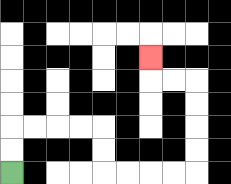{'start': '[0, 7]', 'end': '[6, 2]', 'path_directions': 'U,U,R,R,R,R,D,D,R,R,R,R,U,U,U,U,L,L,U', 'path_coordinates': '[[0, 7], [0, 6], [0, 5], [1, 5], [2, 5], [3, 5], [4, 5], [4, 6], [4, 7], [5, 7], [6, 7], [7, 7], [8, 7], [8, 6], [8, 5], [8, 4], [8, 3], [7, 3], [6, 3], [6, 2]]'}